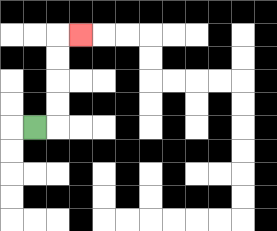{'start': '[1, 5]', 'end': '[3, 1]', 'path_directions': 'R,U,U,U,U,R', 'path_coordinates': '[[1, 5], [2, 5], [2, 4], [2, 3], [2, 2], [2, 1], [3, 1]]'}